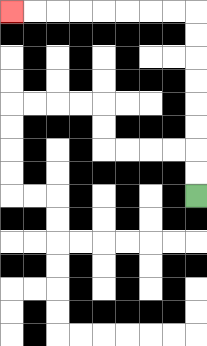{'start': '[8, 8]', 'end': '[0, 0]', 'path_directions': 'U,U,U,U,U,U,U,U,L,L,L,L,L,L,L,L', 'path_coordinates': '[[8, 8], [8, 7], [8, 6], [8, 5], [8, 4], [8, 3], [8, 2], [8, 1], [8, 0], [7, 0], [6, 0], [5, 0], [4, 0], [3, 0], [2, 0], [1, 0], [0, 0]]'}